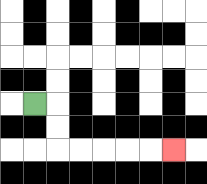{'start': '[1, 4]', 'end': '[7, 6]', 'path_directions': 'R,D,D,R,R,R,R,R', 'path_coordinates': '[[1, 4], [2, 4], [2, 5], [2, 6], [3, 6], [4, 6], [5, 6], [6, 6], [7, 6]]'}